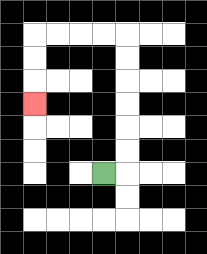{'start': '[4, 7]', 'end': '[1, 4]', 'path_directions': 'R,U,U,U,U,U,U,L,L,L,L,D,D,D', 'path_coordinates': '[[4, 7], [5, 7], [5, 6], [5, 5], [5, 4], [5, 3], [5, 2], [5, 1], [4, 1], [3, 1], [2, 1], [1, 1], [1, 2], [1, 3], [1, 4]]'}